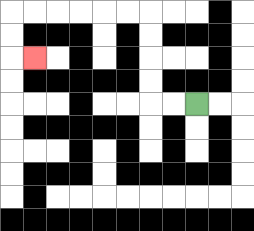{'start': '[8, 4]', 'end': '[1, 2]', 'path_directions': 'L,L,U,U,U,U,L,L,L,L,L,L,D,D,R', 'path_coordinates': '[[8, 4], [7, 4], [6, 4], [6, 3], [6, 2], [6, 1], [6, 0], [5, 0], [4, 0], [3, 0], [2, 0], [1, 0], [0, 0], [0, 1], [0, 2], [1, 2]]'}